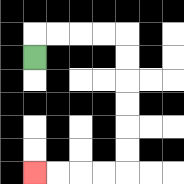{'start': '[1, 2]', 'end': '[1, 7]', 'path_directions': 'U,R,R,R,R,D,D,D,D,D,D,L,L,L,L', 'path_coordinates': '[[1, 2], [1, 1], [2, 1], [3, 1], [4, 1], [5, 1], [5, 2], [5, 3], [5, 4], [5, 5], [5, 6], [5, 7], [4, 7], [3, 7], [2, 7], [1, 7]]'}